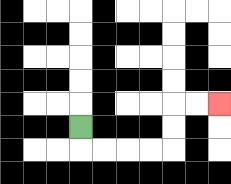{'start': '[3, 5]', 'end': '[9, 4]', 'path_directions': 'D,R,R,R,R,U,U,R,R', 'path_coordinates': '[[3, 5], [3, 6], [4, 6], [5, 6], [6, 6], [7, 6], [7, 5], [7, 4], [8, 4], [9, 4]]'}